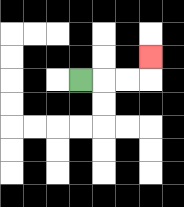{'start': '[3, 3]', 'end': '[6, 2]', 'path_directions': 'R,R,R,U', 'path_coordinates': '[[3, 3], [4, 3], [5, 3], [6, 3], [6, 2]]'}